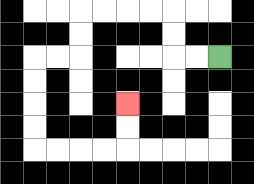{'start': '[9, 2]', 'end': '[5, 4]', 'path_directions': 'L,L,U,U,L,L,L,L,D,D,L,L,D,D,D,D,R,R,R,R,U,U', 'path_coordinates': '[[9, 2], [8, 2], [7, 2], [7, 1], [7, 0], [6, 0], [5, 0], [4, 0], [3, 0], [3, 1], [3, 2], [2, 2], [1, 2], [1, 3], [1, 4], [1, 5], [1, 6], [2, 6], [3, 6], [4, 6], [5, 6], [5, 5], [5, 4]]'}